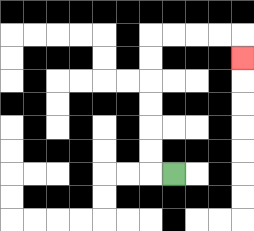{'start': '[7, 7]', 'end': '[10, 2]', 'path_directions': 'L,U,U,U,U,U,U,R,R,R,R,D', 'path_coordinates': '[[7, 7], [6, 7], [6, 6], [6, 5], [6, 4], [6, 3], [6, 2], [6, 1], [7, 1], [8, 1], [9, 1], [10, 1], [10, 2]]'}